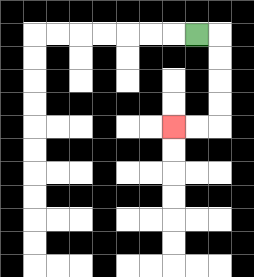{'start': '[8, 1]', 'end': '[7, 5]', 'path_directions': 'R,D,D,D,D,L,L', 'path_coordinates': '[[8, 1], [9, 1], [9, 2], [9, 3], [9, 4], [9, 5], [8, 5], [7, 5]]'}